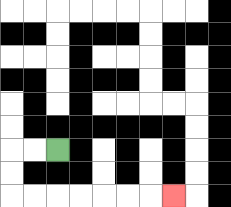{'start': '[2, 6]', 'end': '[7, 8]', 'path_directions': 'L,L,D,D,R,R,R,R,R,R,R', 'path_coordinates': '[[2, 6], [1, 6], [0, 6], [0, 7], [0, 8], [1, 8], [2, 8], [3, 8], [4, 8], [5, 8], [6, 8], [7, 8]]'}